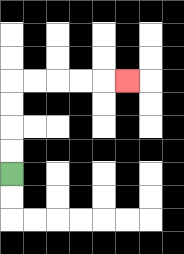{'start': '[0, 7]', 'end': '[5, 3]', 'path_directions': 'U,U,U,U,R,R,R,R,R', 'path_coordinates': '[[0, 7], [0, 6], [0, 5], [0, 4], [0, 3], [1, 3], [2, 3], [3, 3], [4, 3], [5, 3]]'}